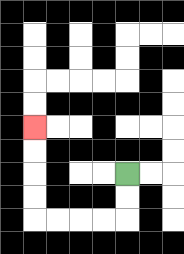{'start': '[5, 7]', 'end': '[1, 5]', 'path_directions': 'D,D,L,L,L,L,U,U,U,U', 'path_coordinates': '[[5, 7], [5, 8], [5, 9], [4, 9], [3, 9], [2, 9], [1, 9], [1, 8], [1, 7], [1, 6], [1, 5]]'}